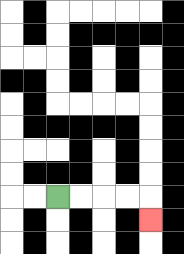{'start': '[2, 8]', 'end': '[6, 9]', 'path_directions': 'R,R,R,R,D', 'path_coordinates': '[[2, 8], [3, 8], [4, 8], [5, 8], [6, 8], [6, 9]]'}